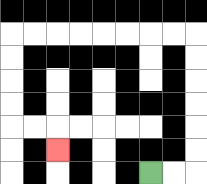{'start': '[6, 7]', 'end': '[2, 6]', 'path_directions': 'R,R,U,U,U,U,U,U,L,L,L,L,L,L,L,L,D,D,D,D,R,R,D', 'path_coordinates': '[[6, 7], [7, 7], [8, 7], [8, 6], [8, 5], [8, 4], [8, 3], [8, 2], [8, 1], [7, 1], [6, 1], [5, 1], [4, 1], [3, 1], [2, 1], [1, 1], [0, 1], [0, 2], [0, 3], [0, 4], [0, 5], [1, 5], [2, 5], [2, 6]]'}